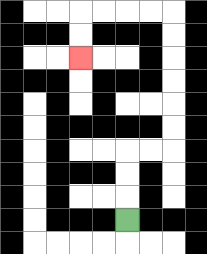{'start': '[5, 9]', 'end': '[3, 2]', 'path_directions': 'U,U,U,R,R,U,U,U,U,U,U,L,L,L,L,D,D', 'path_coordinates': '[[5, 9], [5, 8], [5, 7], [5, 6], [6, 6], [7, 6], [7, 5], [7, 4], [7, 3], [7, 2], [7, 1], [7, 0], [6, 0], [5, 0], [4, 0], [3, 0], [3, 1], [3, 2]]'}